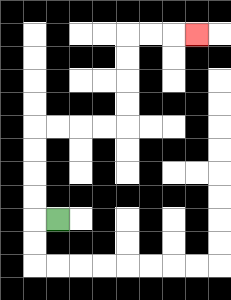{'start': '[2, 9]', 'end': '[8, 1]', 'path_directions': 'L,U,U,U,U,R,R,R,R,U,U,U,U,R,R,R', 'path_coordinates': '[[2, 9], [1, 9], [1, 8], [1, 7], [1, 6], [1, 5], [2, 5], [3, 5], [4, 5], [5, 5], [5, 4], [5, 3], [5, 2], [5, 1], [6, 1], [7, 1], [8, 1]]'}